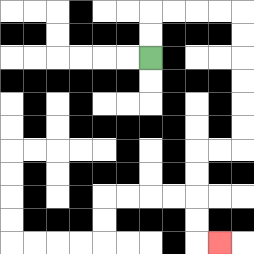{'start': '[6, 2]', 'end': '[9, 10]', 'path_directions': 'U,U,R,R,R,R,D,D,D,D,D,D,L,L,D,D,D,D,R', 'path_coordinates': '[[6, 2], [6, 1], [6, 0], [7, 0], [8, 0], [9, 0], [10, 0], [10, 1], [10, 2], [10, 3], [10, 4], [10, 5], [10, 6], [9, 6], [8, 6], [8, 7], [8, 8], [8, 9], [8, 10], [9, 10]]'}